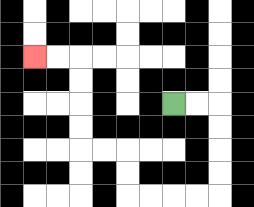{'start': '[7, 4]', 'end': '[1, 2]', 'path_directions': 'R,R,D,D,D,D,L,L,L,L,U,U,L,L,U,U,U,U,L,L', 'path_coordinates': '[[7, 4], [8, 4], [9, 4], [9, 5], [9, 6], [9, 7], [9, 8], [8, 8], [7, 8], [6, 8], [5, 8], [5, 7], [5, 6], [4, 6], [3, 6], [3, 5], [3, 4], [3, 3], [3, 2], [2, 2], [1, 2]]'}